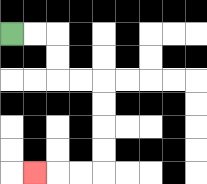{'start': '[0, 1]', 'end': '[1, 7]', 'path_directions': 'R,R,D,D,R,R,D,D,D,D,L,L,L', 'path_coordinates': '[[0, 1], [1, 1], [2, 1], [2, 2], [2, 3], [3, 3], [4, 3], [4, 4], [4, 5], [4, 6], [4, 7], [3, 7], [2, 7], [1, 7]]'}